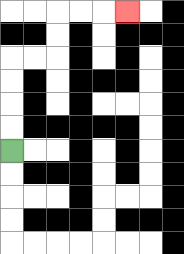{'start': '[0, 6]', 'end': '[5, 0]', 'path_directions': 'U,U,U,U,R,R,U,U,R,R,R', 'path_coordinates': '[[0, 6], [0, 5], [0, 4], [0, 3], [0, 2], [1, 2], [2, 2], [2, 1], [2, 0], [3, 0], [4, 0], [5, 0]]'}